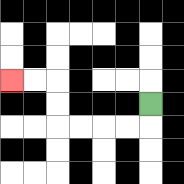{'start': '[6, 4]', 'end': '[0, 3]', 'path_directions': 'D,L,L,L,L,U,U,L,L', 'path_coordinates': '[[6, 4], [6, 5], [5, 5], [4, 5], [3, 5], [2, 5], [2, 4], [2, 3], [1, 3], [0, 3]]'}